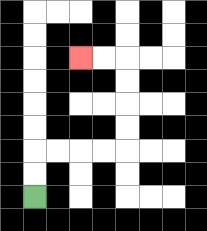{'start': '[1, 8]', 'end': '[3, 2]', 'path_directions': 'U,U,R,R,R,R,U,U,U,U,L,L', 'path_coordinates': '[[1, 8], [1, 7], [1, 6], [2, 6], [3, 6], [4, 6], [5, 6], [5, 5], [5, 4], [5, 3], [5, 2], [4, 2], [3, 2]]'}